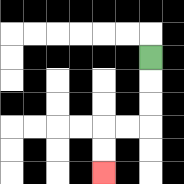{'start': '[6, 2]', 'end': '[4, 7]', 'path_directions': 'D,D,D,L,L,D,D', 'path_coordinates': '[[6, 2], [6, 3], [6, 4], [6, 5], [5, 5], [4, 5], [4, 6], [4, 7]]'}